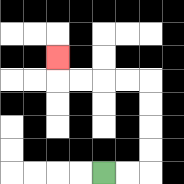{'start': '[4, 7]', 'end': '[2, 2]', 'path_directions': 'R,R,U,U,U,U,L,L,L,L,U', 'path_coordinates': '[[4, 7], [5, 7], [6, 7], [6, 6], [6, 5], [6, 4], [6, 3], [5, 3], [4, 3], [3, 3], [2, 3], [2, 2]]'}